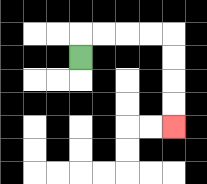{'start': '[3, 2]', 'end': '[7, 5]', 'path_directions': 'U,R,R,R,R,D,D,D,D', 'path_coordinates': '[[3, 2], [3, 1], [4, 1], [5, 1], [6, 1], [7, 1], [7, 2], [7, 3], [7, 4], [7, 5]]'}